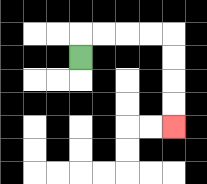{'start': '[3, 2]', 'end': '[7, 5]', 'path_directions': 'U,R,R,R,R,D,D,D,D', 'path_coordinates': '[[3, 2], [3, 1], [4, 1], [5, 1], [6, 1], [7, 1], [7, 2], [7, 3], [7, 4], [7, 5]]'}